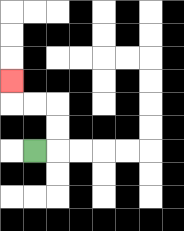{'start': '[1, 6]', 'end': '[0, 3]', 'path_directions': 'R,U,U,L,L,U', 'path_coordinates': '[[1, 6], [2, 6], [2, 5], [2, 4], [1, 4], [0, 4], [0, 3]]'}